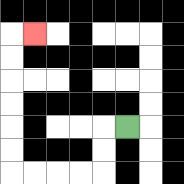{'start': '[5, 5]', 'end': '[1, 1]', 'path_directions': 'L,D,D,L,L,L,L,U,U,U,U,U,U,R', 'path_coordinates': '[[5, 5], [4, 5], [4, 6], [4, 7], [3, 7], [2, 7], [1, 7], [0, 7], [0, 6], [0, 5], [0, 4], [0, 3], [0, 2], [0, 1], [1, 1]]'}